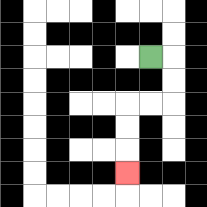{'start': '[6, 2]', 'end': '[5, 7]', 'path_directions': 'R,D,D,L,L,D,D,D', 'path_coordinates': '[[6, 2], [7, 2], [7, 3], [7, 4], [6, 4], [5, 4], [5, 5], [5, 6], [5, 7]]'}